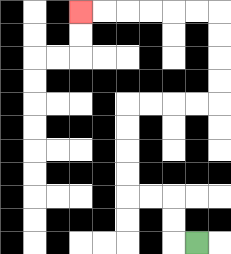{'start': '[8, 10]', 'end': '[3, 0]', 'path_directions': 'L,U,U,L,L,U,U,U,U,R,R,R,R,U,U,U,U,L,L,L,L,L,L', 'path_coordinates': '[[8, 10], [7, 10], [7, 9], [7, 8], [6, 8], [5, 8], [5, 7], [5, 6], [5, 5], [5, 4], [6, 4], [7, 4], [8, 4], [9, 4], [9, 3], [9, 2], [9, 1], [9, 0], [8, 0], [7, 0], [6, 0], [5, 0], [4, 0], [3, 0]]'}